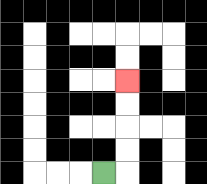{'start': '[4, 7]', 'end': '[5, 3]', 'path_directions': 'R,U,U,U,U', 'path_coordinates': '[[4, 7], [5, 7], [5, 6], [5, 5], [5, 4], [5, 3]]'}